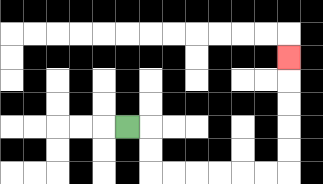{'start': '[5, 5]', 'end': '[12, 2]', 'path_directions': 'R,D,D,R,R,R,R,R,R,U,U,U,U,U', 'path_coordinates': '[[5, 5], [6, 5], [6, 6], [6, 7], [7, 7], [8, 7], [9, 7], [10, 7], [11, 7], [12, 7], [12, 6], [12, 5], [12, 4], [12, 3], [12, 2]]'}